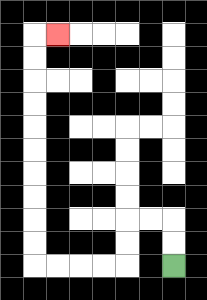{'start': '[7, 11]', 'end': '[2, 1]', 'path_directions': 'U,U,L,L,D,D,L,L,L,L,U,U,U,U,U,U,U,U,U,U,R', 'path_coordinates': '[[7, 11], [7, 10], [7, 9], [6, 9], [5, 9], [5, 10], [5, 11], [4, 11], [3, 11], [2, 11], [1, 11], [1, 10], [1, 9], [1, 8], [1, 7], [1, 6], [1, 5], [1, 4], [1, 3], [1, 2], [1, 1], [2, 1]]'}